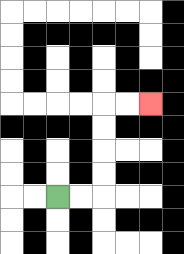{'start': '[2, 8]', 'end': '[6, 4]', 'path_directions': 'R,R,U,U,U,U,R,R', 'path_coordinates': '[[2, 8], [3, 8], [4, 8], [4, 7], [4, 6], [4, 5], [4, 4], [5, 4], [6, 4]]'}